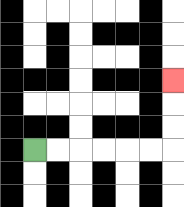{'start': '[1, 6]', 'end': '[7, 3]', 'path_directions': 'R,R,R,R,R,R,U,U,U', 'path_coordinates': '[[1, 6], [2, 6], [3, 6], [4, 6], [5, 6], [6, 6], [7, 6], [7, 5], [7, 4], [7, 3]]'}